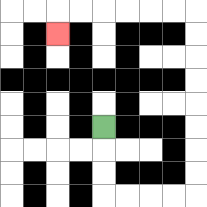{'start': '[4, 5]', 'end': '[2, 1]', 'path_directions': 'D,D,D,R,R,R,R,U,U,U,U,U,U,U,U,L,L,L,L,L,L,D', 'path_coordinates': '[[4, 5], [4, 6], [4, 7], [4, 8], [5, 8], [6, 8], [7, 8], [8, 8], [8, 7], [8, 6], [8, 5], [8, 4], [8, 3], [8, 2], [8, 1], [8, 0], [7, 0], [6, 0], [5, 0], [4, 0], [3, 0], [2, 0], [2, 1]]'}